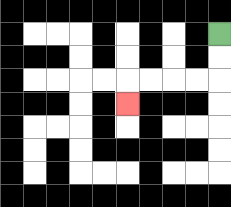{'start': '[9, 1]', 'end': '[5, 4]', 'path_directions': 'D,D,L,L,L,L,D', 'path_coordinates': '[[9, 1], [9, 2], [9, 3], [8, 3], [7, 3], [6, 3], [5, 3], [5, 4]]'}